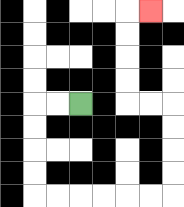{'start': '[3, 4]', 'end': '[6, 0]', 'path_directions': 'L,L,D,D,D,D,R,R,R,R,R,R,U,U,U,U,L,L,U,U,U,U,R', 'path_coordinates': '[[3, 4], [2, 4], [1, 4], [1, 5], [1, 6], [1, 7], [1, 8], [2, 8], [3, 8], [4, 8], [5, 8], [6, 8], [7, 8], [7, 7], [7, 6], [7, 5], [7, 4], [6, 4], [5, 4], [5, 3], [5, 2], [5, 1], [5, 0], [6, 0]]'}